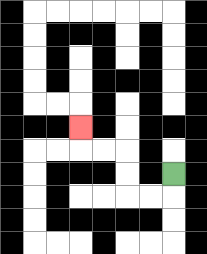{'start': '[7, 7]', 'end': '[3, 5]', 'path_directions': 'D,L,L,U,U,L,L,U', 'path_coordinates': '[[7, 7], [7, 8], [6, 8], [5, 8], [5, 7], [5, 6], [4, 6], [3, 6], [3, 5]]'}